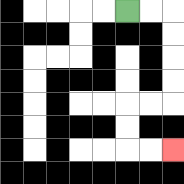{'start': '[5, 0]', 'end': '[7, 6]', 'path_directions': 'R,R,D,D,D,D,L,L,D,D,R,R', 'path_coordinates': '[[5, 0], [6, 0], [7, 0], [7, 1], [7, 2], [7, 3], [7, 4], [6, 4], [5, 4], [5, 5], [5, 6], [6, 6], [7, 6]]'}